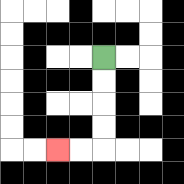{'start': '[4, 2]', 'end': '[2, 6]', 'path_directions': 'D,D,D,D,L,L', 'path_coordinates': '[[4, 2], [4, 3], [4, 4], [4, 5], [4, 6], [3, 6], [2, 6]]'}